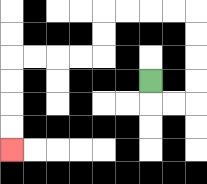{'start': '[6, 3]', 'end': '[0, 6]', 'path_directions': 'D,R,R,U,U,U,U,L,L,L,L,D,D,L,L,L,L,D,D,D,D', 'path_coordinates': '[[6, 3], [6, 4], [7, 4], [8, 4], [8, 3], [8, 2], [8, 1], [8, 0], [7, 0], [6, 0], [5, 0], [4, 0], [4, 1], [4, 2], [3, 2], [2, 2], [1, 2], [0, 2], [0, 3], [0, 4], [0, 5], [0, 6]]'}